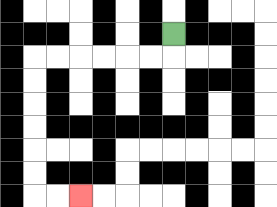{'start': '[7, 1]', 'end': '[3, 8]', 'path_directions': 'D,L,L,L,L,L,L,D,D,D,D,D,D,R,R', 'path_coordinates': '[[7, 1], [7, 2], [6, 2], [5, 2], [4, 2], [3, 2], [2, 2], [1, 2], [1, 3], [1, 4], [1, 5], [1, 6], [1, 7], [1, 8], [2, 8], [3, 8]]'}